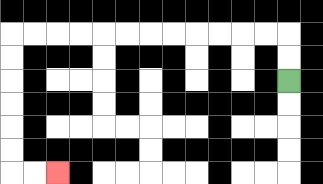{'start': '[12, 3]', 'end': '[2, 7]', 'path_directions': 'U,U,L,L,L,L,L,L,L,L,L,L,L,L,D,D,D,D,D,D,R,R', 'path_coordinates': '[[12, 3], [12, 2], [12, 1], [11, 1], [10, 1], [9, 1], [8, 1], [7, 1], [6, 1], [5, 1], [4, 1], [3, 1], [2, 1], [1, 1], [0, 1], [0, 2], [0, 3], [0, 4], [0, 5], [0, 6], [0, 7], [1, 7], [2, 7]]'}